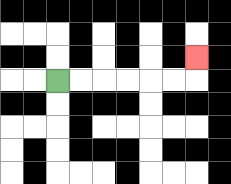{'start': '[2, 3]', 'end': '[8, 2]', 'path_directions': 'R,R,R,R,R,R,U', 'path_coordinates': '[[2, 3], [3, 3], [4, 3], [5, 3], [6, 3], [7, 3], [8, 3], [8, 2]]'}